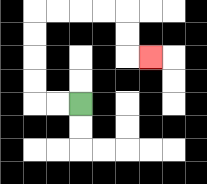{'start': '[3, 4]', 'end': '[6, 2]', 'path_directions': 'L,L,U,U,U,U,R,R,R,R,D,D,R', 'path_coordinates': '[[3, 4], [2, 4], [1, 4], [1, 3], [1, 2], [1, 1], [1, 0], [2, 0], [3, 0], [4, 0], [5, 0], [5, 1], [5, 2], [6, 2]]'}